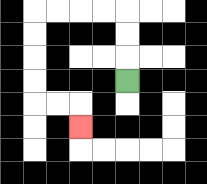{'start': '[5, 3]', 'end': '[3, 5]', 'path_directions': 'U,U,U,L,L,L,L,D,D,D,D,R,R,D', 'path_coordinates': '[[5, 3], [5, 2], [5, 1], [5, 0], [4, 0], [3, 0], [2, 0], [1, 0], [1, 1], [1, 2], [1, 3], [1, 4], [2, 4], [3, 4], [3, 5]]'}